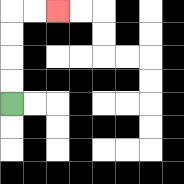{'start': '[0, 4]', 'end': '[2, 0]', 'path_directions': 'U,U,U,U,R,R', 'path_coordinates': '[[0, 4], [0, 3], [0, 2], [0, 1], [0, 0], [1, 0], [2, 0]]'}